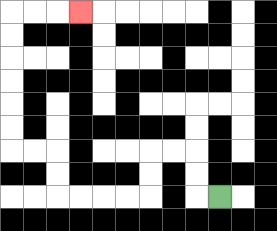{'start': '[9, 8]', 'end': '[3, 0]', 'path_directions': 'L,U,U,L,L,D,D,L,L,L,L,U,U,L,L,U,U,U,U,U,U,R,R,R', 'path_coordinates': '[[9, 8], [8, 8], [8, 7], [8, 6], [7, 6], [6, 6], [6, 7], [6, 8], [5, 8], [4, 8], [3, 8], [2, 8], [2, 7], [2, 6], [1, 6], [0, 6], [0, 5], [0, 4], [0, 3], [0, 2], [0, 1], [0, 0], [1, 0], [2, 0], [3, 0]]'}